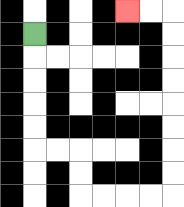{'start': '[1, 1]', 'end': '[5, 0]', 'path_directions': 'D,D,D,D,D,R,R,D,D,R,R,R,R,U,U,U,U,U,U,U,U,L,L', 'path_coordinates': '[[1, 1], [1, 2], [1, 3], [1, 4], [1, 5], [1, 6], [2, 6], [3, 6], [3, 7], [3, 8], [4, 8], [5, 8], [6, 8], [7, 8], [7, 7], [7, 6], [7, 5], [7, 4], [7, 3], [7, 2], [7, 1], [7, 0], [6, 0], [5, 0]]'}